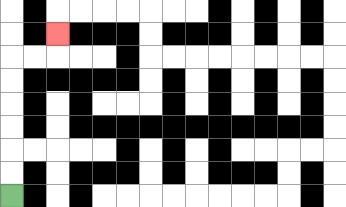{'start': '[0, 8]', 'end': '[2, 1]', 'path_directions': 'U,U,U,U,U,U,R,R,U', 'path_coordinates': '[[0, 8], [0, 7], [0, 6], [0, 5], [0, 4], [0, 3], [0, 2], [1, 2], [2, 2], [2, 1]]'}